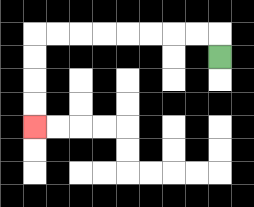{'start': '[9, 2]', 'end': '[1, 5]', 'path_directions': 'U,L,L,L,L,L,L,L,L,D,D,D,D', 'path_coordinates': '[[9, 2], [9, 1], [8, 1], [7, 1], [6, 1], [5, 1], [4, 1], [3, 1], [2, 1], [1, 1], [1, 2], [1, 3], [1, 4], [1, 5]]'}